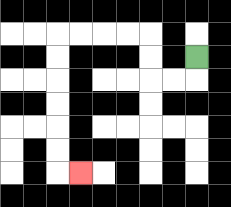{'start': '[8, 2]', 'end': '[3, 7]', 'path_directions': 'D,L,L,U,U,L,L,L,L,D,D,D,D,D,D,R', 'path_coordinates': '[[8, 2], [8, 3], [7, 3], [6, 3], [6, 2], [6, 1], [5, 1], [4, 1], [3, 1], [2, 1], [2, 2], [2, 3], [2, 4], [2, 5], [2, 6], [2, 7], [3, 7]]'}